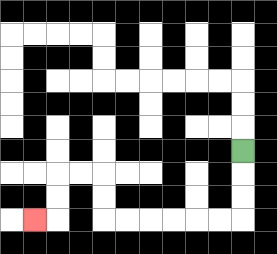{'start': '[10, 6]', 'end': '[1, 9]', 'path_directions': 'D,D,D,L,L,L,L,L,L,U,U,L,L,D,D,L', 'path_coordinates': '[[10, 6], [10, 7], [10, 8], [10, 9], [9, 9], [8, 9], [7, 9], [6, 9], [5, 9], [4, 9], [4, 8], [4, 7], [3, 7], [2, 7], [2, 8], [2, 9], [1, 9]]'}